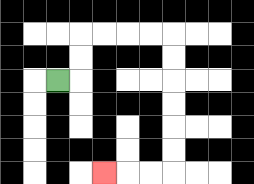{'start': '[2, 3]', 'end': '[4, 7]', 'path_directions': 'R,U,U,R,R,R,R,D,D,D,D,D,D,L,L,L', 'path_coordinates': '[[2, 3], [3, 3], [3, 2], [3, 1], [4, 1], [5, 1], [6, 1], [7, 1], [7, 2], [7, 3], [7, 4], [7, 5], [7, 6], [7, 7], [6, 7], [5, 7], [4, 7]]'}